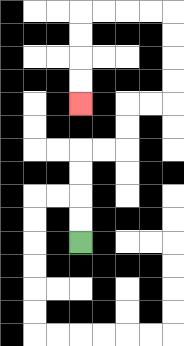{'start': '[3, 10]', 'end': '[3, 4]', 'path_directions': 'U,U,U,U,R,R,U,U,R,R,U,U,U,U,L,L,L,L,D,D,D,D', 'path_coordinates': '[[3, 10], [3, 9], [3, 8], [3, 7], [3, 6], [4, 6], [5, 6], [5, 5], [5, 4], [6, 4], [7, 4], [7, 3], [7, 2], [7, 1], [7, 0], [6, 0], [5, 0], [4, 0], [3, 0], [3, 1], [3, 2], [3, 3], [3, 4]]'}